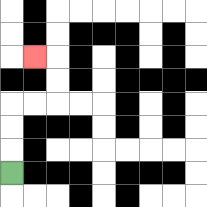{'start': '[0, 7]', 'end': '[1, 2]', 'path_directions': 'U,U,U,R,R,U,U,L', 'path_coordinates': '[[0, 7], [0, 6], [0, 5], [0, 4], [1, 4], [2, 4], [2, 3], [2, 2], [1, 2]]'}